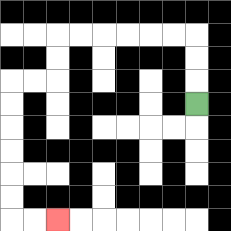{'start': '[8, 4]', 'end': '[2, 9]', 'path_directions': 'U,U,U,L,L,L,L,L,L,D,D,L,L,D,D,D,D,D,D,R,R', 'path_coordinates': '[[8, 4], [8, 3], [8, 2], [8, 1], [7, 1], [6, 1], [5, 1], [4, 1], [3, 1], [2, 1], [2, 2], [2, 3], [1, 3], [0, 3], [0, 4], [0, 5], [0, 6], [0, 7], [0, 8], [0, 9], [1, 9], [2, 9]]'}